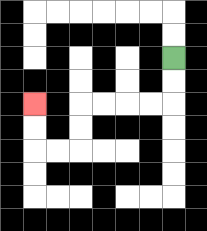{'start': '[7, 2]', 'end': '[1, 4]', 'path_directions': 'D,D,L,L,L,L,D,D,L,L,U,U', 'path_coordinates': '[[7, 2], [7, 3], [7, 4], [6, 4], [5, 4], [4, 4], [3, 4], [3, 5], [3, 6], [2, 6], [1, 6], [1, 5], [1, 4]]'}